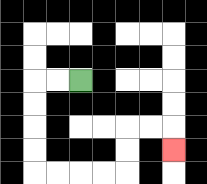{'start': '[3, 3]', 'end': '[7, 6]', 'path_directions': 'L,L,D,D,D,D,R,R,R,R,U,U,R,R,D', 'path_coordinates': '[[3, 3], [2, 3], [1, 3], [1, 4], [1, 5], [1, 6], [1, 7], [2, 7], [3, 7], [4, 7], [5, 7], [5, 6], [5, 5], [6, 5], [7, 5], [7, 6]]'}